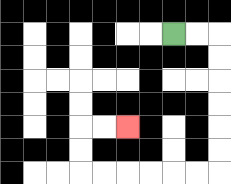{'start': '[7, 1]', 'end': '[5, 5]', 'path_directions': 'R,R,D,D,D,D,D,D,L,L,L,L,L,L,U,U,R,R', 'path_coordinates': '[[7, 1], [8, 1], [9, 1], [9, 2], [9, 3], [9, 4], [9, 5], [9, 6], [9, 7], [8, 7], [7, 7], [6, 7], [5, 7], [4, 7], [3, 7], [3, 6], [3, 5], [4, 5], [5, 5]]'}